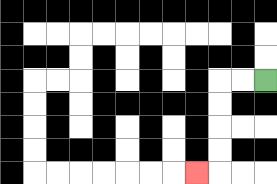{'start': '[11, 3]', 'end': '[8, 7]', 'path_directions': 'L,L,D,D,D,D,L', 'path_coordinates': '[[11, 3], [10, 3], [9, 3], [9, 4], [9, 5], [9, 6], [9, 7], [8, 7]]'}